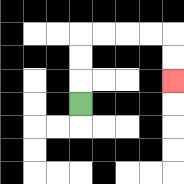{'start': '[3, 4]', 'end': '[7, 3]', 'path_directions': 'U,U,U,R,R,R,R,D,D', 'path_coordinates': '[[3, 4], [3, 3], [3, 2], [3, 1], [4, 1], [5, 1], [6, 1], [7, 1], [7, 2], [7, 3]]'}